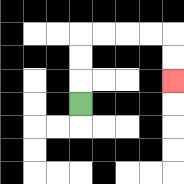{'start': '[3, 4]', 'end': '[7, 3]', 'path_directions': 'U,U,U,R,R,R,R,D,D', 'path_coordinates': '[[3, 4], [3, 3], [3, 2], [3, 1], [4, 1], [5, 1], [6, 1], [7, 1], [7, 2], [7, 3]]'}